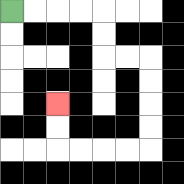{'start': '[0, 0]', 'end': '[2, 4]', 'path_directions': 'R,R,R,R,D,D,R,R,D,D,D,D,L,L,L,L,U,U', 'path_coordinates': '[[0, 0], [1, 0], [2, 0], [3, 0], [4, 0], [4, 1], [4, 2], [5, 2], [6, 2], [6, 3], [6, 4], [6, 5], [6, 6], [5, 6], [4, 6], [3, 6], [2, 6], [2, 5], [2, 4]]'}